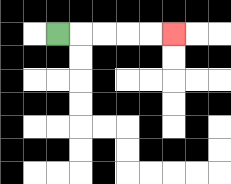{'start': '[2, 1]', 'end': '[7, 1]', 'path_directions': 'R,R,R,R,R', 'path_coordinates': '[[2, 1], [3, 1], [4, 1], [5, 1], [6, 1], [7, 1]]'}